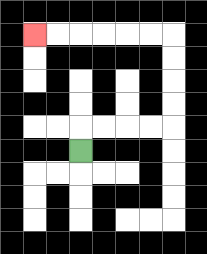{'start': '[3, 6]', 'end': '[1, 1]', 'path_directions': 'U,R,R,R,R,U,U,U,U,L,L,L,L,L,L', 'path_coordinates': '[[3, 6], [3, 5], [4, 5], [5, 5], [6, 5], [7, 5], [7, 4], [7, 3], [7, 2], [7, 1], [6, 1], [5, 1], [4, 1], [3, 1], [2, 1], [1, 1]]'}